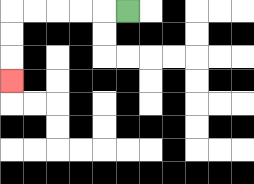{'start': '[5, 0]', 'end': '[0, 3]', 'path_directions': 'L,L,L,L,L,D,D,D', 'path_coordinates': '[[5, 0], [4, 0], [3, 0], [2, 0], [1, 0], [0, 0], [0, 1], [0, 2], [0, 3]]'}